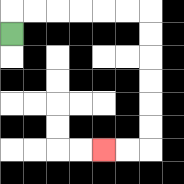{'start': '[0, 1]', 'end': '[4, 6]', 'path_directions': 'U,R,R,R,R,R,R,D,D,D,D,D,D,L,L', 'path_coordinates': '[[0, 1], [0, 0], [1, 0], [2, 0], [3, 0], [4, 0], [5, 0], [6, 0], [6, 1], [6, 2], [6, 3], [6, 4], [6, 5], [6, 6], [5, 6], [4, 6]]'}